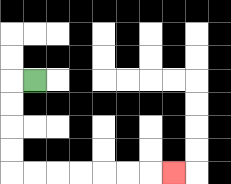{'start': '[1, 3]', 'end': '[7, 7]', 'path_directions': 'L,D,D,D,D,R,R,R,R,R,R,R', 'path_coordinates': '[[1, 3], [0, 3], [0, 4], [0, 5], [0, 6], [0, 7], [1, 7], [2, 7], [3, 7], [4, 7], [5, 7], [6, 7], [7, 7]]'}